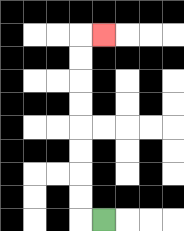{'start': '[4, 9]', 'end': '[4, 1]', 'path_directions': 'L,U,U,U,U,U,U,U,U,R', 'path_coordinates': '[[4, 9], [3, 9], [3, 8], [3, 7], [3, 6], [3, 5], [3, 4], [3, 3], [3, 2], [3, 1], [4, 1]]'}